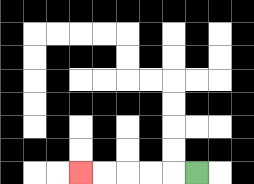{'start': '[8, 7]', 'end': '[3, 7]', 'path_directions': 'L,L,L,L,L', 'path_coordinates': '[[8, 7], [7, 7], [6, 7], [5, 7], [4, 7], [3, 7]]'}